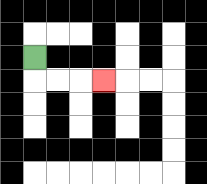{'start': '[1, 2]', 'end': '[4, 3]', 'path_directions': 'D,R,R,R', 'path_coordinates': '[[1, 2], [1, 3], [2, 3], [3, 3], [4, 3]]'}